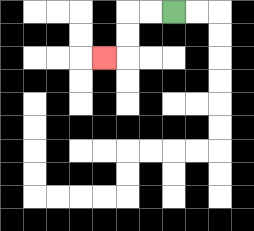{'start': '[7, 0]', 'end': '[4, 2]', 'path_directions': 'L,L,D,D,L', 'path_coordinates': '[[7, 0], [6, 0], [5, 0], [5, 1], [5, 2], [4, 2]]'}